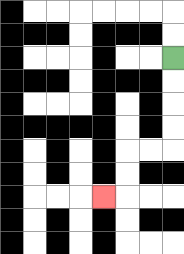{'start': '[7, 2]', 'end': '[4, 8]', 'path_directions': 'D,D,D,D,L,L,D,D,L', 'path_coordinates': '[[7, 2], [7, 3], [7, 4], [7, 5], [7, 6], [6, 6], [5, 6], [5, 7], [5, 8], [4, 8]]'}